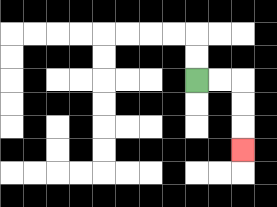{'start': '[8, 3]', 'end': '[10, 6]', 'path_directions': 'R,R,D,D,D', 'path_coordinates': '[[8, 3], [9, 3], [10, 3], [10, 4], [10, 5], [10, 6]]'}